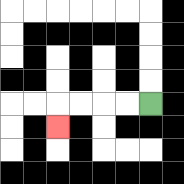{'start': '[6, 4]', 'end': '[2, 5]', 'path_directions': 'L,L,L,L,D', 'path_coordinates': '[[6, 4], [5, 4], [4, 4], [3, 4], [2, 4], [2, 5]]'}